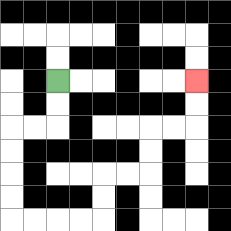{'start': '[2, 3]', 'end': '[8, 3]', 'path_directions': 'D,D,L,L,D,D,D,D,R,R,R,R,U,U,R,R,U,U,R,R,U,U', 'path_coordinates': '[[2, 3], [2, 4], [2, 5], [1, 5], [0, 5], [0, 6], [0, 7], [0, 8], [0, 9], [1, 9], [2, 9], [3, 9], [4, 9], [4, 8], [4, 7], [5, 7], [6, 7], [6, 6], [6, 5], [7, 5], [8, 5], [8, 4], [8, 3]]'}